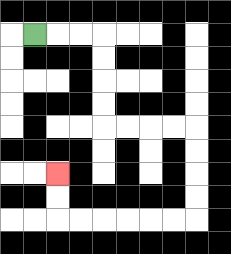{'start': '[1, 1]', 'end': '[2, 7]', 'path_directions': 'R,R,R,D,D,D,D,R,R,R,R,D,D,D,D,L,L,L,L,L,L,U,U', 'path_coordinates': '[[1, 1], [2, 1], [3, 1], [4, 1], [4, 2], [4, 3], [4, 4], [4, 5], [5, 5], [6, 5], [7, 5], [8, 5], [8, 6], [8, 7], [8, 8], [8, 9], [7, 9], [6, 9], [5, 9], [4, 9], [3, 9], [2, 9], [2, 8], [2, 7]]'}